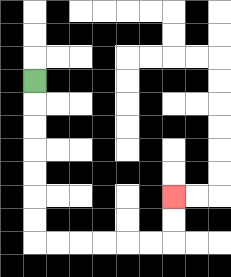{'start': '[1, 3]', 'end': '[7, 8]', 'path_directions': 'D,D,D,D,D,D,D,R,R,R,R,R,R,U,U', 'path_coordinates': '[[1, 3], [1, 4], [1, 5], [1, 6], [1, 7], [1, 8], [1, 9], [1, 10], [2, 10], [3, 10], [4, 10], [5, 10], [6, 10], [7, 10], [7, 9], [7, 8]]'}